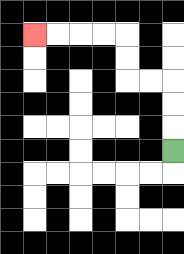{'start': '[7, 6]', 'end': '[1, 1]', 'path_directions': 'U,U,U,L,L,U,U,L,L,L,L', 'path_coordinates': '[[7, 6], [7, 5], [7, 4], [7, 3], [6, 3], [5, 3], [5, 2], [5, 1], [4, 1], [3, 1], [2, 1], [1, 1]]'}